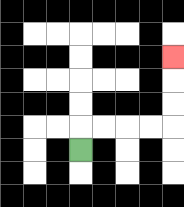{'start': '[3, 6]', 'end': '[7, 2]', 'path_directions': 'U,R,R,R,R,U,U,U', 'path_coordinates': '[[3, 6], [3, 5], [4, 5], [5, 5], [6, 5], [7, 5], [7, 4], [7, 3], [7, 2]]'}